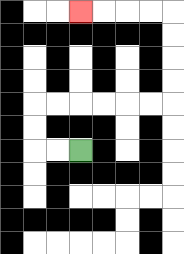{'start': '[3, 6]', 'end': '[3, 0]', 'path_directions': 'L,L,U,U,R,R,R,R,R,R,U,U,U,U,L,L,L,L', 'path_coordinates': '[[3, 6], [2, 6], [1, 6], [1, 5], [1, 4], [2, 4], [3, 4], [4, 4], [5, 4], [6, 4], [7, 4], [7, 3], [7, 2], [7, 1], [7, 0], [6, 0], [5, 0], [4, 0], [3, 0]]'}